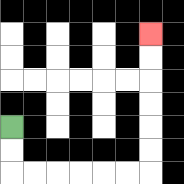{'start': '[0, 5]', 'end': '[6, 1]', 'path_directions': 'D,D,R,R,R,R,R,R,U,U,U,U,U,U', 'path_coordinates': '[[0, 5], [0, 6], [0, 7], [1, 7], [2, 7], [3, 7], [4, 7], [5, 7], [6, 7], [6, 6], [6, 5], [6, 4], [6, 3], [6, 2], [6, 1]]'}